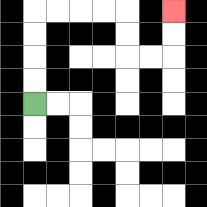{'start': '[1, 4]', 'end': '[7, 0]', 'path_directions': 'U,U,U,U,R,R,R,R,D,D,R,R,U,U', 'path_coordinates': '[[1, 4], [1, 3], [1, 2], [1, 1], [1, 0], [2, 0], [3, 0], [4, 0], [5, 0], [5, 1], [5, 2], [6, 2], [7, 2], [7, 1], [7, 0]]'}